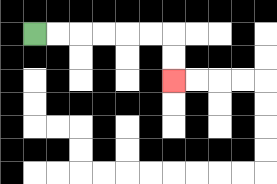{'start': '[1, 1]', 'end': '[7, 3]', 'path_directions': 'R,R,R,R,R,R,D,D', 'path_coordinates': '[[1, 1], [2, 1], [3, 1], [4, 1], [5, 1], [6, 1], [7, 1], [7, 2], [7, 3]]'}